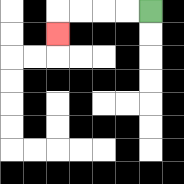{'start': '[6, 0]', 'end': '[2, 1]', 'path_directions': 'L,L,L,L,D', 'path_coordinates': '[[6, 0], [5, 0], [4, 0], [3, 0], [2, 0], [2, 1]]'}